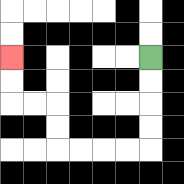{'start': '[6, 2]', 'end': '[0, 2]', 'path_directions': 'D,D,D,D,L,L,L,L,U,U,L,L,U,U', 'path_coordinates': '[[6, 2], [6, 3], [6, 4], [6, 5], [6, 6], [5, 6], [4, 6], [3, 6], [2, 6], [2, 5], [2, 4], [1, 4], [0, 4], [0, 3], [0, 2]]'}